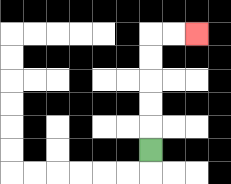{'start': '[6, 6]', 'end': '[8, 1]', 'path_directions': 'U,U,U,U,U,R,R', 'path_coordinates': '[[6, 6], [6, 5], [6, 4], [6, 3], [6, 2], [6, 1], [7, 1], [8, 1]]'}